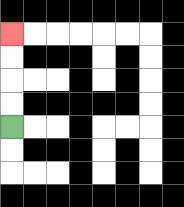{'start': '[0, 5]', 'end': '[0, 1]', 'path_directions': 'U,U,U,U', 'path_coordinates': '[[0, 5], [0, 4], [0, 3], [0, 2], [0, 1]]'}